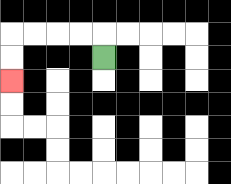{'start': '[4, 2]', 'end': '[0, 3]', 'path_directions': 'U,L,L,L,L,D,D', 'path_coordinates': '[[4, 2], [4, 1], [3, 1], [2, 1], [1, 1], [0, 1], [0, 2], [0, 3]]'}